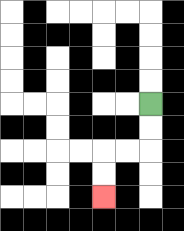{'start': '[6, 4]', 'end': '[4, 8]', 'path_directions': 'D,D,L,L,D,D', 'path_coordinates': '[[6, 4], [6, 5], [6, 6], [5, 6], [4, 6], [4, 7], [4, 8]]'}